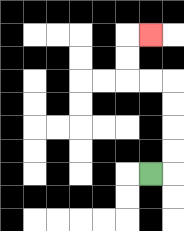{'start': '[6, 7]', 'end': '[6, 1]', 'path_directions': 'R,U,U,U,U,L,L,U,U,R', 'path_coordinates': '[[6, 7], [7, 7], [7, 6], [7, 5], [7, 4], [7, 3], [6, 3], [5, 3], [5, 2], [5, 1], [6, 1]]'}